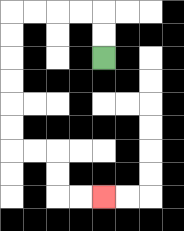{'start': '[4, 2]', 'end': '[4, 8]', 'path_directions': 'U,U,L,L,L,L,D,D,D,D,D,D,R,R,D,D,R,R', 'path_coordinates': '[[4, 2], [4, 1], [4, 0], [3, 0], [2, 0], [1, 0], [0, 0], [0, 1], [0, 2], [0, 3], [0, 4], [0, 5], [0, 6], [1, 6], [2, 6], [2, 7], [2, 8], [3, 8], [4, 8]]'}